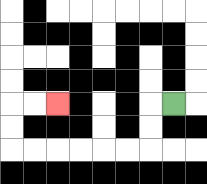{'start': '[7, 4]', 'end': '[2, 4]', 'path_directions': 'L,D,D,L,L,L,L,L,L,U,U,R,R', 'path_coordinates': '[[7, 4], [6, 4], [6, 5], [6, 6], [5, 6], [4, 6], [3, 6], [2, 6], [1, 6], [0, 6], [0, 5], [0, 4], [1, 4], [2, 4]]'}